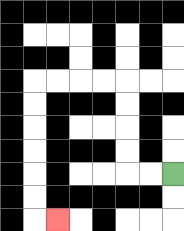{'start': '[7, 7]', 'end': '[2, 9]', 'path_directions': 'L,L,U,U,U,U,L,L,L,L,D,D,D,D,D,D,R', 'path_coordinates': '[[7, 7], [6, 7], [5, 7], [5, 6], [5, 5], [5, 4], [5, 3], [4, 3], [3, 3], [2, 3], [1, 3], [1, 4], [1, 5], [1, 6], [1, 7], [1, 8], [1, 9], [2, 9]]'}